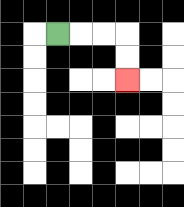{'start': '[2, 1]', 'end': '[5, 3]', 'path_directions': 'R,R,R,D,D', 'path_coordinates': '[[2, 1], [3, 1], [4, 1], [5, 1], [5, 2], [5, 3]]'}